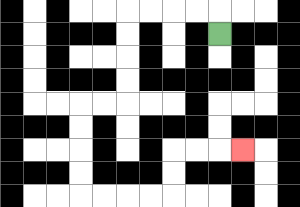{'start': '[9, 1]', 'end': '[10, 6]', 'path_directions': 'U,L,L,L,L,D,D,D,D,L,L,D,D,D,D,R,R,R,R,U,U,R,R,R', 'path_coordinates': '[[9, 1], [9, 0], [8, 0], [7, 0], [6, 0], [5, 0], [5, 1], [5, 2], [5, 3], [5, 4], [4, 4], [3, 4], [3, 5], [3, 6], [3, 7], [3, 8], [4, 8], [5, 8], [6, 8], [7, 8], [7, 7], [7, 6], [8, 6], [9, 6], [10, 6]]'}